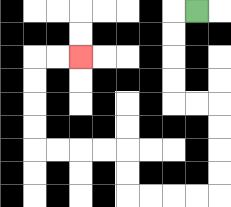{'start': '[8, 0]', 'end': '[3, 2]', 'path_directions': 'L,D,D,D,D,R,R,D,D,D,D,L,L,L,L,U,U,L,L,L,L,U,U,U,U,R,R', 'path_coordinates': '[[8, 0], [7, 0], [7, 1], [7, 2], [7, 3], [7, 4], [8, 4], [9, 4], [9, 5], [9, 6], [9, 7], [9, 8], [8, 8], [7, 8], [6, 8], [5, 8], [5, 7], [5, 6], [4, 6], [3, 6], [2, 6], [1, 6], [1, 5], [1, 4], [1, 3], [1, 2], [2, 2], [3, 2]]'}